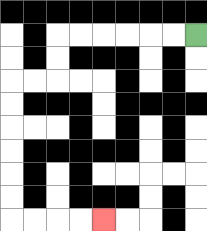{'start': '[8, 1]', 'end': '[4, 9]', 'path_directions': 'L,L,L,L,L,L,D,D,L,L,D,D,D,D,D,D,R,R,R,R', 'path_coordinates': '[[8, 1], [7, 1], [6, 1], [5, 1], [4, 1], [3, 1], [2, 1], [2, 2], [2, 3], [1, 3], [0, 3], [0, 4], [0, 5], [0, 6], [0, 7], [0, 8], [0, 9], [1, 9], [2, 9], [3, 9], [4, 9]]'}